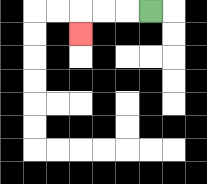{'start': '[6, 0]', 'end': '[3, 1]', 'path_directions': 'L,L,L,D', 'path_coordinates': '[[6, 0], [5, 0], [4, 0], [3, 0], [3, 1]]'}